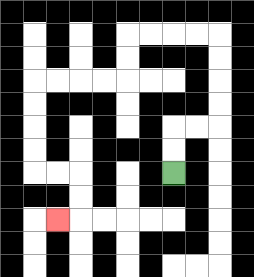{'start': '[7, 7]', 'end': '[2, 9]', 'path_directions': 'U,U,R,R,U,U,U,U,L,L,L,L,D,D,L,L,L,L,D,D,D,D,R,R,D,D,L', 'path_coordinates': '[[7, 7], [7, 6], [7, 5], [8, 5], [9, 5], [9, 4], [9, 3], [9, 2], [9, 1], [8, 1], [7, 1], [6, 1], [5, 1], [5, 2], [5, 3], [4, 3], [3, 3], [2, 3], [1, 3], [1, 4], [1, 5], [1, 6], [1, 7], [2, 7], [3, 7], [3, 8], [3, 9], [2, 9]]'}